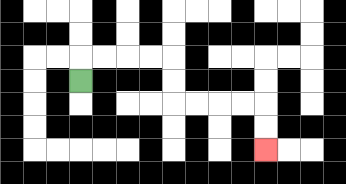{'start': '[3, 3]', 'end': '[11, 6]', 'path_directions': 'U,R,R,R,R,D,D,R,R,R,R,D,D', 'path_coordinates': '[[3, 3], [3, 2], [4, 2], [5, 2], [6, 2], [7, 2], [7, 3], [7, 4], [8, 4], [9, 4], [10, 4], [11, 4], [11, 5], [11, 6]]'}